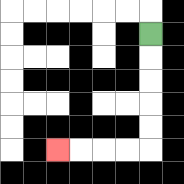{'start': '[6, 1]', 'end': '[2, 6]', 'path_directions': 'D,D,D,D,D,L,L,L,L', 'path_coordinates': '[[6, 1], [6, 2], [6, 3], [6, 4], [6, 5], [6, 6], [5, 6], [4, 6], [3, 6], [2, 6]]'}